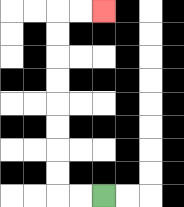{'start': '[4, 8]', 'end': '[4, 0]', 'path_directions': 'L,L,U,U,U,U,U,U,U,U,R,R', 'path_coordinates': '[[4, 8], [3, 8], [2, 8], [2, 7], [2, 6], [2, 5], [2, 4], [2, 3], [2, 2], [2, 1], [2, 0], [3, 0], [4, 0]]'}